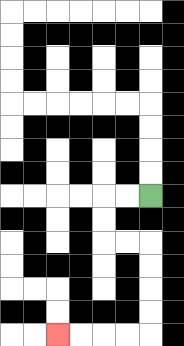{'start': '[6, 8]', 'end': '[2, 14]', 'path_directions': 'L,L,D,D,R,R,D,D,D,D,L,L,L,L', 'path_coordinates': '[[6, 8], [5, 8], [4, 8], [4, 9], [4, 10], [5, 10], [6, 10], [6, 11], [6, 12], [6, 13], [6, 14], [5, 14], [4, 14], [3, 14], [2, 14]]'}